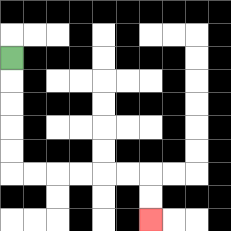{'start': '[0, 2]', 'end': '[6, 9]', 'path_directions': 'D,D,D,D,D,R,R,R,R,R,R,D,D', 'path_coordinates': '[[0, 2], [0, 3], [0, 4], [0, 5], [0, 6], [0, 7], [1, 7], [2, 7], [3, 7], [4, 7], [5, 7], [6, 7], [6, 8], [6, 9]]'}